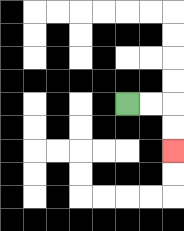{'start': '[5, 4]', 'end': '[7, 6]', 'path_directions': 'R,R,D,D', 'path_coordinates': '[[5, 4], [6, 4], [7, 4], [7, 5], [7, 6]]'}